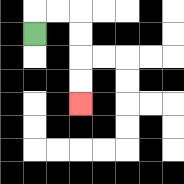{'start': '[1, 1]', 'end': '[3, 4]', 'path_directions': 'U,R,R,D,D,D,D', 'path_coordinates': '[[1, 1], [1, 0], [2, 0], [3, 0], [3, 1], [3, 2], [3, 3], [3, 4]]'}